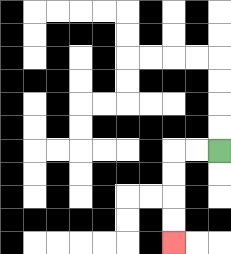{'start': '[9, 6]', 'end': '[7, 10]', 'path_directions': 'L,L,D,D,D,D', 'path_coordinates': '[[9, 6], [8, 6], [7, 6], [7, 7], [7, 8], [7, 9], [7, 10]]'}